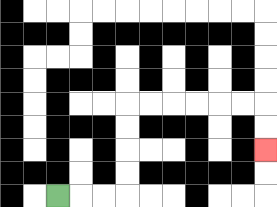{'start': '[2, 8]', 'end': '[11, 6]', 'path_directions': 'R,R,R,U,U,U,U,R,R,R,R,R,R,D,D', 'path_coordinates': '[[2, 8], [3, 8], [4, 8], [5, 8], [5, 7], [5, 6], [5, 5], [5, 4], [6, 4], [7, 4], [8, 4], [9, 4], [10, 4], [11, 4], [11, 5], [11, 6]]'}